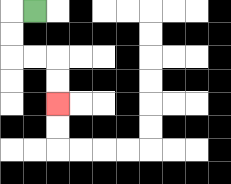{'start': '[1, 0]', 'end': '[2, 4]', 'path_directions': 'L,D,D,R,R,D,D', 'path_coordinates': '[[1, 0], [0, 0], [0, 1], [0, 2], [1, 2], [2, 2], [2, 3], [2, 4]]'}